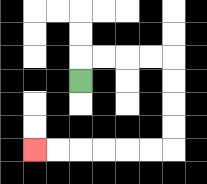{'start': '[3, 3]', 'end': '[1, 6]', 'path_directions': 'U,R,R,R,R,D,D,D,D,L,L,L,L,L,L', 'path_coordinates': '[[3, 3], [3, 2], [4, 2], [5, 2], [6, 2], [7, 2], [7, 3], [7, 4], [7, 5], [7, 6], [6, 6], [5, 6], [4, 6], [3, 6], [2, 6], [1, 6]]'}